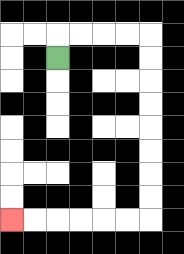{'start': '[2, 2]', 'end': '[0, 9]', 'path_directions': 'U,R,R,R,R,D,D,D,D,D,D,D,D,L,L,L,L,L,L', 'path_coordinates': '[[2, 2], [2, 1], [3, 1], [4, 1], [5, 1], [6, 1], [6, 2], [6, 3], [6, 4], [6, 5], [6, 6], [6, 7], [6, 8], [6, 9], [5, 9], [4, 9], [3, 9], [2, 9], [1, 9], [0, 9]]'}